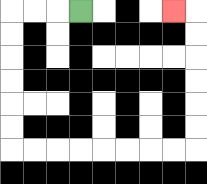{'start': '[3, 0]', 'end': '[7, 0]', 'path_directions': 'L,L,L,D,D,D,D,D,D,R,R,R,R,R,R,R,R,U,U,U,U,U,U,L', 'path_coordinates': '[[3, 0], [2, 0], [1, 0], [0, 0], [0, 1], [0, 2], [0, 3], [0, 4], [0, 5], [0, 6], [1, 6], [2, 6], [3, 6], [4, 6], [5, 6], [6, 6], [7, 6], [8, 6], [8, 5], [8, 4], [8, 3], [8, 2], [8, 1], [8, 0], [7, 0]]'}